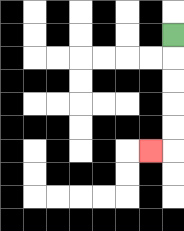{'start': '[7, 1]', 'end': '[6, 6]', 'path_directions': 'D,D,D,D,D,L', 'path_coordinates': '[[7, 1], [7, 2], [7, 3], [7, 4], [7, 5], [7, 6], [6, 6]]'}